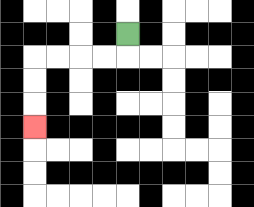{'start': '[5, 1]', 'end': '[1, 5]', 'path_directions': 'D,L,L,L,L,D,D,D', 'path_coordinates': '[[5, 1], [5, 2], [4, 2], [3, 2], [2, 2], [1, 2], [1, 3], [1, 4], [1, 5]]'}